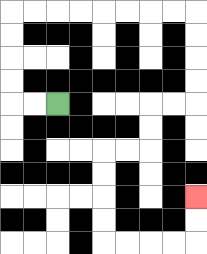{'start': '[2, 4]', 'end': '[8, 8]', 'path_directions': 'L,L,U,U,U,U,R,R,R,R,R,R,R,R,D,D,D,D,L,L,D,D,L,L,D,D,D,D,R,R,R,R,U,U', 'path_coordinates': '[[2, 4], [1, 4], [0, 4], [0, 3], [0, 2], [0, 1], [0, 0], [1, 0], [2, 0], [3, 0], [4, 0], [5, 0], [6, 0], [7, 0], [8, 0], [8, 1], [8, 2], [8, 3], [8, 4], [7, 4], [6, 4], [6, 5], [6, 6], [5, 6], [4, 6], [4, 7], [4, 8], [4, 9], [4, 10], [5, 10], [6, 10], [7, 10], [8, 10], [8, 9], [8, 8]]'}